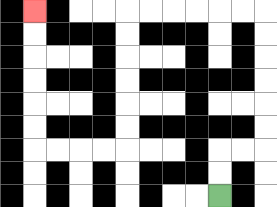{'start': '[9, 8]', 'end': '[1, 0]', 'path_directions': 'U,U,R,R,U,U,U,U,U,U,L,L,L,L,L,L,D,D,D,D,D,D,L,L,L,L,U,U,U,U,U,U', 'path_coordinates': '[[9, 8], [9, 7], [9, 6], [10, 6], [11, 6], [11, 5], [11, 4], [11, 3], [11, 2], [11, 1], [11, 0], [10, 0], [9, 0], [8, 0], [7, 0], [6, 0], [5, 0], [5, 1], [5, 2], [5, 3], [5, 4], [5, 5], [5, 6], [4, 6], [3, 6], [2, 6], [1, 6], [1, 5], [1, 4], [1, 3], [1, 2], [1, 1], [1, 0]]'}